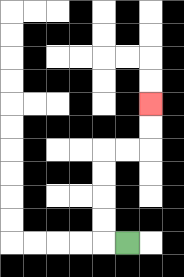{'start': '[5, 10]', 'end': '[6, 4]', 'path_directions': 'L,U,U,U,U,R,R,U,U', 'path_coordinates': '[[5, 10], [4, 10], [4, 9], [4, 8], [4, 7], [4, 6], [5, 6], [6, 6], [6, 5], [6, 4]]'}